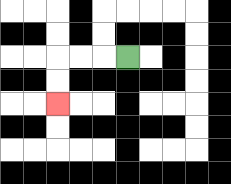{'start': '[5, 2]', 'end': '[2, 4]', 'path_directions': 'L,L,L,D,D', 'path_coordinates': '[[5, 2], [4, 2], [3, 2], [2, 2], [2, 3], [2, 4]]'}